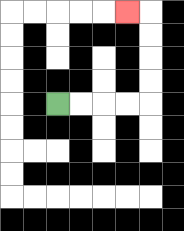{'start': '[2, 4]', 'end': '[5, 0]', 'path_directions': 'R,R,R,R,U,U,U,U,L', 'path_coordinates': '[[2, 4], [3, 4], [4, 4], [5, 4], [6, 4], [6, 3], [6, 2], [6, 1], [6, 0], [5, 0]]'}